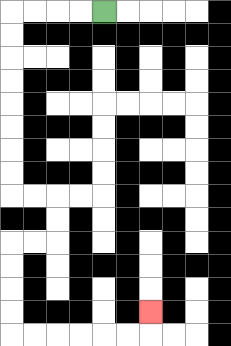{'start': '[4, 0]', 'end': '[6, 13]', 'path_directions': 'L,L,L,L,D,D,D,D,D,D,D,D,R,R,D,D,L,L,D,D,D,D,R,R,R,R,R,R,U', 'path_coordinates': '[[4, 0], [3, 0], [2, 0], [1, 0], [0, 0], [0, 1], [0, 2], [0, 3], [0, 4], [0, 5], [0, 6], [0, 7], [0, 8], [1, 8], [2, 8], [2, 9], [2, 10], [1, 10], [0, 10], [0, 11], [0, 12], [0, 13], [0, 14], [1, 14], [2, 14], [3, 14], [4, 14], [5, 14], [6, 14], [6, 13]]'}